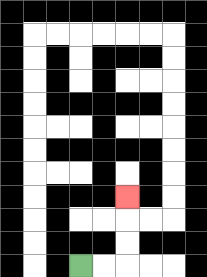{'start': '[3, 11]', 'end': '[5, 8]', 'path_directions': 'R,R,U,U,U', 'path_coordinates': '[[3, 11], [4, 11], [5, 11], [5, 10], [5, 9], [5, 8]]'}